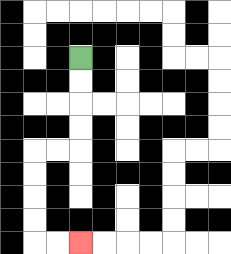{'start': '[3, 2]', 'end': '[3, 10]', 'path_directions': 'D,D,D,D,L,L,D,D,D,D,R,R', 'path_coordinates': '[[3, 2], [3, 3], [3, 4], [3, 5], [3, 6], [2, 6], [1, 6], [1, 7], [1, 8], [1, 9], [1, 10], [2, 10], [3, 10]]'}